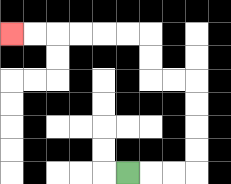{'start': '[5, 7]', 'end': '[0, 1]', 'path_directions': 'R,R,R,U,U,U,U,L,L,U,U,L,L,L,L,L,L', 'path_coordinates': '[[5, 7], [6, 7], [7, 7], [8, 7], [8, 6], [8, 5], [8, 4], [8, 3], [7, 3], [6, 3], [6, 2], [6, 1], [5, 1], [4, 1], [3, 1], [2, 1], [1, 1], [0, 1]]'}